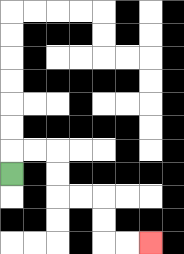{'start': '[0, 7]', 'end': '[6, 10]', 'path_directions': 'U,R,R,D,D,R,R,D,D,R,R', 'path_coordinates': '[[0, 7], [0, 6], [1, 6], [2, 6], [2, 7], [2, 8], [3, 8], [4, 8], [4, 9], [4, 10], [5, 10], [6, 10]]'}